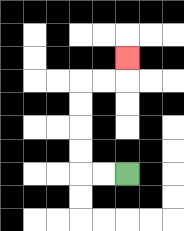{'start': '[5, 7]', 'end': '[5, 2]', 'path_directions': 'L,L,U,U,U,U,R,R,U', 'path_coordinates': '[[5, 7], [4, 7], [3, 7], [3, 6], [3, 5], [3, 4], [3, 3], [4, 3], [5, 3], [5, 2]]'}